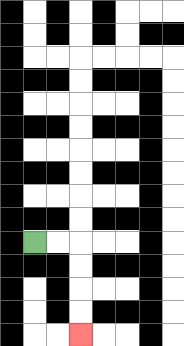{'start': '[1, 10]', 'end': '[3, 14]', 'path_directions': 'R,R,D,D,D,D', 'path_coordinates': '[[1, 10], [2, 10], [3, 10], [3, 11], [3, 12], [3, 13], [3, 14]]'}